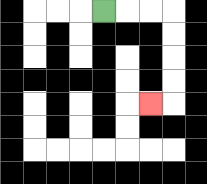{'start': '[4, 0]', 'end': '[6, 4]', 'path_directions': 'R,R,R,D,D,D,D,L', 'path_coordinates': '[[4, 0], [5, 0], [6, 0], [7, 0], [7, 1], [7, 2], [7, 3], [7, 4], [6, 4]]'}